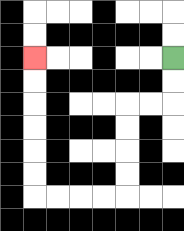{'start': '[7, 2]', 'end': '[1, 2]', 'path_directions': 'D,D,L,L,D,D,D,D,L,L,L,L,U,U,U,U,U,U', 'path_coordinates': '[[7, 2], [7, 3], [7, 4], [6, 4], [5, 4], [5, 5], [5, 6], [5, 7], [5, 8], [4, 8], [3, 8], [2, 8], [1, 8], [1, 7], [1, 6], [1, 5], [1, 4], [1, 3], [1, 2]]'}